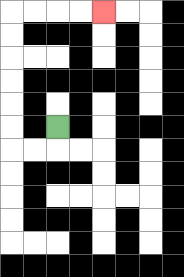{'start': '[2, 5]', 'end': '[4, 0]', 'path_directions': 'D,L,L,U,U,U,U,U,U,R,R,R,R', 'path_coordinates': '[[2, 5], [2, 6], [1, 6], [0, 6], [0, 5], [0, 4], [0, 3], [0, 2], [0, 1], [0, 0], [1, 0], [2, 0], [3, 0], [4, 0]]'}